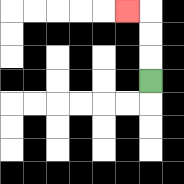{'start': '[6, 3]', 'end': '[5, 0]', 'path_directions': 'U,U,U,L', 'path_coordinates': '[[6, 3], [6, 2], [6, 1], [6, 0], [5, 0]]'}